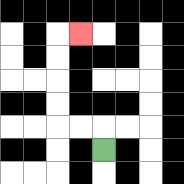{'start': '[4, 6]', 'end': '[3, 1]', 'path_directions': 'U,L,L,U,U,U,U,R', 'path_coordinates': '[[4, 6], [4, 5], [3, 5], [2, 5], [2, 4], [2, 3], [2, 2], [2, 1], [3, 1]]'}